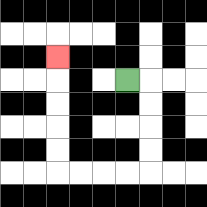{'start': '[5, 3]', 'end': '[2, 2]', 'path_directions': 'R,D,D,D,D,L,L,L,L,U,U,U,U,U', 'path_coordinates': '[[5, 3], [6, 3], [6, 4], [6, 5], [6, 6], [6, 7], [5, 7], [4, 7], [3, 7], [2, 7], [2, 6], [2, 5], [2, 4], [2, 3], [2, 2]]'}